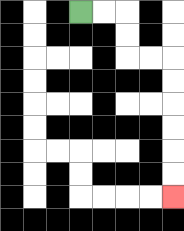{'start': '[3, 0]', 'end': '[7, 8]', 'path_directions': 'R,R,D,D,R,R,D,D,D,D,D,D', 'path_coordinates': '[[3, 0], [4, 0], [5, 0], [5, 1], [5, 2], [6, 2], [7, 2], [7, 3], [7, 4], [7, 5], [7, 6], [7, 7], [7, 8]]'}